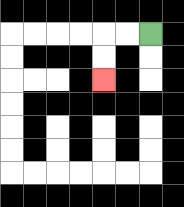{'start': '[6, 1]', 'end': '[4, 3]', 'path_directions': 'L,L,D,D', 'path_coordinates': '[[6, 1], [5, 1], [4, 1], [4, 2], [4, 3]]'}